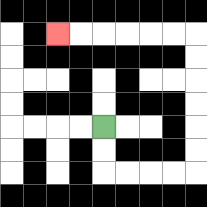{'start': '[4, 5]', 'end': '[2, 1]', 'path_directions': 'D,D,R,R,R,R,U,U,U,U,U,U,L,L,L,L,L,L', 'path_coordinates': '[[4, 5], [4, 6], [4, 7], [5, 7], [6, 7], [7, 7], [8, 7], [8, 6], [8, 5], [8, 4], [8, 3], [8, 2], [8, 1], [7, 1], [6, 1], [5, 1], [4, 1], [3, 1], [2, 1]]'}